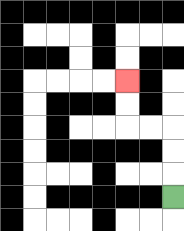{'start': '[7, 8]', 'end': '[5, 3]', 'path_directions': 'U,U,U,L,L,U,U', 'path_coordinates': '[[7, 8], [7, 7], [7, 6], [7, 5], [6, 5], [5, 5], [5, 4], [5, 3]]'}